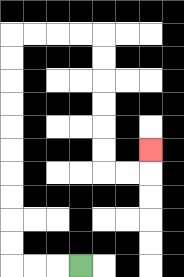{'start': '[3, 11]', 'end': '[6, 6]', 'path_directions': 'L,L,L,U,U,U,U,U,U,U,U,U,U,R,R,R,R,D,D,D,D,D,D,R,R,U', 'path_coordinates': '[[3, 11], [2, 11], [1, 11], [0, 11], [0, 10], [0, 9], [0, 8], [0, 7], [0, 6], [0, 5], [0, 4], [0, 3], [0, 2], [0, 1], [1, 1], [2, 1], [3, 1], [4, 1], [4, 2], [4, 3], [4, 4], [4, 5], [4, 6], [4, 7], [5, 7], [6, 7], [6, 6]]'}